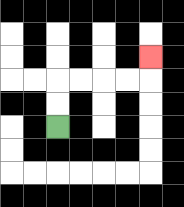{'start': '[2, 5]', 'end': '[6, 2]', 'path_directions': 'U,U,R,R,R,R,U', 'path_coordinates': '[[2, 5], [2, 4], [2, 3], [3, 3], [4, 3], [5, 3], [6, 3], [6, 2]]'}